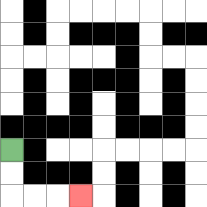{'start': '[0, 6]', 'end': '[3, 8]', 'path_directions': 'D,D,R,R,R', 'path_coordinates': '[[0, 6], [0, 7], [0, 8], [1, 8], [2, 8], [3, 8]]'}